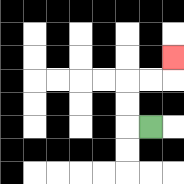{'start': '[6, 5]', 'end': '[7, 2]', 'path_directions': 'L,U,U,R,R,U', 'path_coordinates': '[[6, 5], [5, 5], [5, 4], [5, 3], [6, 3], [7, 3], [7, 2]]'}